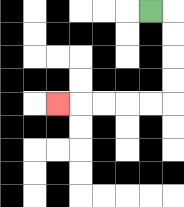{'start': '[6, 0]', 'end': '[2, 4]', 'path_directions': 'R,D,D,D,D,L,L,L,L,L', 'path_coordinates': '[[6, 0], [7, 0], [7, 1], [7, 2], [7, 3], [7, 4], [6, 4], [5, 4], [4, 4], [3, 4], [2, 4]]'}